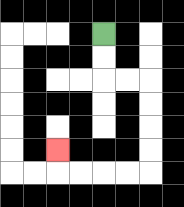{'start': '[4, 1]', 'end': '[2, 6]', 'path_directions': 'D,D,R,R,D,D,D,D,L,L,L,L,U', 'path_coordinates': '[[4, 1], [4, 2], [4, 3], [5, 3], [6, 3], [6, 4], [6, 5], [6, 6], [6, 7], [5, 7], [4, 7], [3, 7], [2, 7], [2, 6]]'}